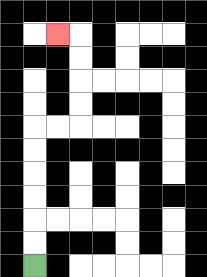{'start': '[1, 11]', 'end': '[2, 1]', 'path_directions': 'U,U,U,U,U,U,R,R,U,U,U,U,L', 'path_coordinates': '[[1, 11], [1, 10], [1, 9], [1, 8], [1, 7], [1, 6], [1, 5], [2, 5], [3, 5], [3, 4], [3, 3], [3, 2], [3, 1], [2, 1]]'}